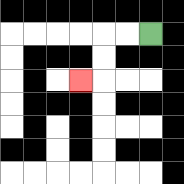{'start': '[6, 1]', 'end': '[3, 3]', 'path_directions': 'L,L,D,D,L', 'path_coordinates': '[[6, 1], [5, 1], [4, 1], [4, 2], [4, 3], [3, 3]]'}